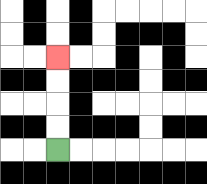{'start': '[2, 6]', 'end': '[2, 2]', 'path_directions': 'U,U,U,U', 'path_coordinates': '[[2, 6], [2, 5], [2, 4], [2, 3], [2, 2]]'}